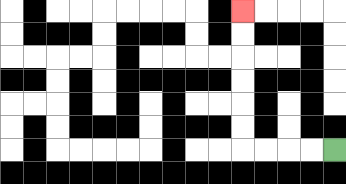{'start': '[14, 6]', 'end': '[10, 0]', 'path_directions': 'L,L,L,L,U,U,U,U,U,U', 'path_coordinates': '[[14, 6], [13, 6], [12, 6], [11, 6], [10, 6], [10, 5], [10, 4], [10, 3], [10, 2], [10, 1], [10, 0]]'}